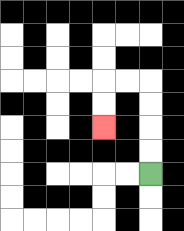{'start': '[6, 7]', 'end': '[4, 5]', 'path_directions': 'U,U,U,U,L,L,D,D', 'path_coordinates': '[[6, 7], [6, 6], [6, 5], [6, 4], [6, 3], [5, 3], [4, 3], [4, 4], [4, 5]]'}